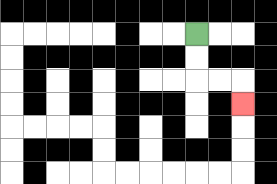{'start': '[8, 1]', 'end': '[10, 4]', 'path_directions': 'D,D,R,R,D', 'path_coordinates': '[[8, 1], [8, 2], [8, 3], [9, 3], [10, 3], [10, 4]]'}